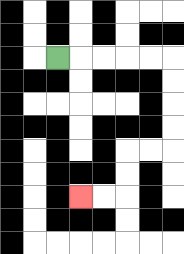{'start': '[2, 2]', 'end': '[3, 8]', 'path_directions': 'R,R,R,R,R,D,D,D,D,L,L,D,D,L,L', 'path_coordinates': '[[2, 2], [3, 2], [4, 2], [5, 2], [6, 2], [7, 2], [7, 3], [7, 4], [7, 5], [7, 6], [6, 6], [5, 6], [5, 7], [5, 8], [4, 8], [3, 8]]'}